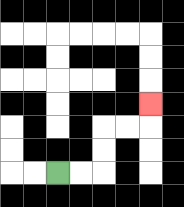{'start': '[2, 7]', 'end': '[6, 4]', 'path_directions': 'R,R,U,U,R,R,U', 'path_coordinates': '[[2, 7], [3, 7], [4, 7], [4, 6], [4, 5], [5, 5], [6, 5], [6, 4]]'}